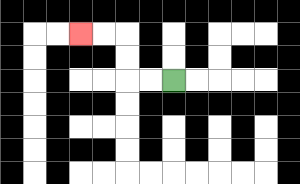{'start': '[7, 3]', 'end': '[3, 1]', 'path_directions': 'L,L,U,U,L,L', 'path_coordinates': '[[7, 3], [6, 3], [5, 3], [5, 2], [5, 1], [4, 1], [3, 1]]'}